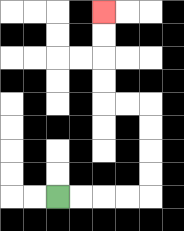{'start': '[2, 8]', 'end': '[4, 0]', 'path_directions': 'R,R,R,R,U,U,U,U,L,L,U,U,U,U', 'path_coordinates': '[[2, 8], [3, 8], [4, 8], [5, 8], [6, 8], [6, 7], [6, 6], [6, 5], [6, 4], [5, 4], [4, 4], [4, 3], [4, 2], [4, 1], [4, 0]]'}